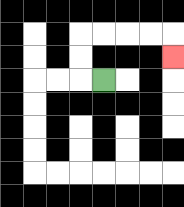{'start': '[4, 3]', 'end': '[7, 2]', 'path_directions': 'L,U,U,R,R,R,R,D', 'path_coordinates': '[[4, 3], [3, 3], [3, 2], [3, 1], [4, 1], [5, 1], [6, 1], [7, 1], [7, 2]]'}